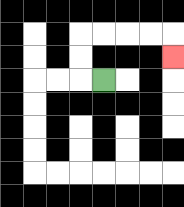{'start': '[4, 3]', 'end': '[7, 2]', 'path_directions': 'L,U,U,R,R,R,R,D', 'path_coordinates': '[[4, 3], [3, 3], [3, 2], [3, 1], [4, 1], [5, 1], [6, 1], [7, 1], [7, 2]]'}